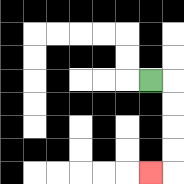{'start': '[6, 3]', 'end': '[6, 7]', 'path_directions': 'R,D,D,D,D,L', 'path_coordinates': '[[6, 3], [7, 3], [7, 4], [7, 5], [7, 6], [7, 7], [6, 7]]'}